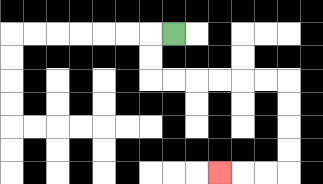{'start': '[7, 1]', 'end': '[9, 7]', 'path_directions': 'L,D,D,R,R,R,R,R,R,D,D,D,D,L,L,L', 'path_coordinates': '[[7, 1], [6, 1], [6, 2], [6, 3], [7, 3], [8, 3], [9, 3], [10, 3], [11, 3], [12, 3], [12, 4], [12, 5], [12, 6], [12, 7], [11, 7], [10, 7], [9, 7]]'}